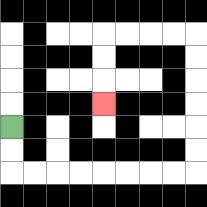{'start': '[0, 5]', 'end': '[4, 4]', 'path_directions': 'D,D,R,R,R,R,R,R,R,R,U,U,U,U,U,U,L,L,L,L,D,D,D', 'path_coordinates': '[[0, 5], [0, 6], [0, 7], [1, 7], [2, 7], [3, 7], [4, 7], [5, 7], [6, 7], [7, 7], [8, 7], [8, 6], [8, 5], [8, 4], [8, 3], [8, 2], [8, 1], [7, 1], [6, 1], [5, 1], [4, 1], [4, 2], [4, 3], [4, 4]]'}